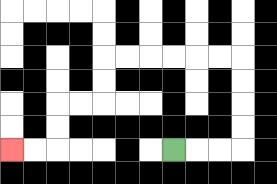{'start': '[7, 6]', 'end': '[0, 6]', 'path_directions': 'R,R,R,U,U,U,U,L,L,L,L,L,L,D,D,L,L,D,D,L,L', 'path_coordinates': '[[7, 6], [8, 6], [9, 6], [10, 6], [10, 5], [10, 4], [10, 3], [10, 2], [9, 2], [8, 2], [7, 2], [6, 2], [5, 2], [4, 2], [4, 3], [4, 4], [3, 4], [2, 4], [2, 5], [2, 6], [1, 6], [0, 6]]'}